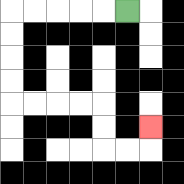{'start': '[5, 0]', 'end': '[6, 5]', 'path_directions': 'L,L,L,L,L,D,D,D,D,R,R,R,R,D,D,R,R,U', 'path_coordinates': '[[5, 0], [4, 0], [3, 0], [2, 0], [1, 0], [0, 0], [0, 1], [0, 2], [0, 3], [0, 4], [1, 4], [2, 4], [3, 4], [4, 4], [4, 5], [4, 6], [5, 6], [6, 6], [6, 5]]'}